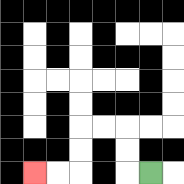{'start': '[6, 7]', 'end': '[1, 7]', 'path_directions': 'L,U,U,L,L,D,D,L,L', 'path_coordinates': '[[6, 7], [5, 7], [5, 6], [5, 5], [4, 5], [3, 5], [3, 6], [3, 7], [2, 7], [1, 7]]'}